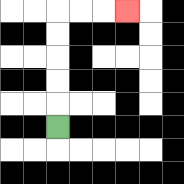{'start': '[2, 5]', 'end': '[5, 0]', 'path_directions': 'U,U,U,U,U,R,R,R', 'path_coordinates': '[[2, 5], [2, 4], [2, 3], [2, 2], [2, 1], [2, 0], [3, 0], [4, 0], [5, 0]]'}